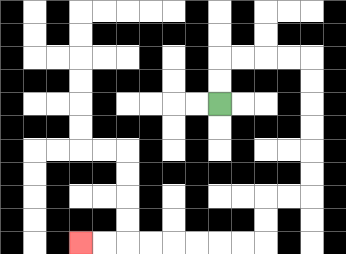{'start': '[9, 4]', 'end': '[3, 10]', 'path_directions': 'U,U,R,R,R,R,D,D,D,D,D,D,L,L,D,D,L,L,L,L,L,L,L,L', 'path_coordinates': '[[9, 4], [9, 3], [9, 2], [10, 2], [11, 2], [12, 2], [13, 2], [13, 3], [13, 4], [13, 5], [13, 6], [13, 7], [13, 8], [12, 8], [11, 8], [11, 9], [11, 10], [10, 10], [9, 10], [8, 10], [7, 10], [6, 10], [5, 10], [4, 10], [3, 10]]'}